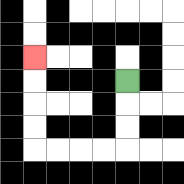{'start': '[5, 3]', 'end': '[1, 2]', 'path_directions': 'D,D,D,L,L,L,L,U,U,U,U', 'path_coordinates': '[[5, 3], [5, 4], [5, 5], [5, 6], [4, 6], [3, 6], [2, 6], [1, 6], [1, 5], [1, 4], [1, 3], [1, 2]]'}